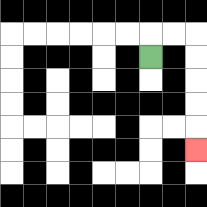{'start': '[6, 2]', 'end': '[8, 6]', 'path_directions': 'U,R,R,D,D,D,D,D', 'path_coordinates': '[[6, 2], [6, 1], [7, 1], [8, 1], [8, 2], [8, 3], [8, 4], [8, 5], [8, 6]]'}